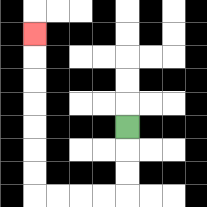{'start': '[5, 5]', 'end': '[1, 1]', 'path_directions': 'D,D,D,L,L,L,L,U,U,U,U,U,U,U', 'path_coordinates': '[[5, 5], [5, 6], [5, 7], [5, 8], [4, 8], [3, 8], [2, 8], [1, 8], [1, 7], [1, 6], [1, 5], [1, 4], [1, 3], [1, 2], [1, 1]]'}